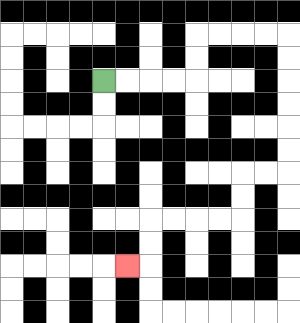{'start': '[4, 3]', 'end': '[5, 11]', 'path_directions': 'R,R,R,R,U,U,R,R,R,R,D,D,D,D,D,D,L,L,D,D,L,L,L,L,D,D,L', 'path_coordinates': '[[4, 3], [5, 3], [6, 3], [7, 3], [8, 3], [8, 2], [8, 1], [9, 1], [10, 1], [11, 1], [12, 1], [12, 2], [12, 3], [12, 4], [12, 5], [12, 6], [12, 7], [11, 7], [10, 7], [10, 8], [10, 9], [9, 9], [8, 9], [7, 9], [6, 9], [6, 10], [6, 11], [5, 11]]'}